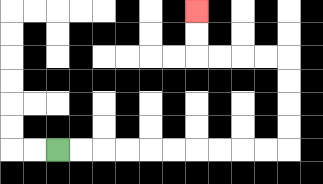{'start': '[2, 6]', 'end': '[8, 0]', 'path_directions': 'R,R,R,R,R,R,R,R,R,R,U,U,U,U,L,L,L,L,U,U', 'path_coordinates': '[[2, 6], [3, 6], [4, 6], [5, 6], [6, 6], [7, 6], [8, 6], [9, 6], [10, 6], [11, 6], [12, 6], [12, 5], [12, 4], [12, 3], [12, 2], [11, 2], [10, 2], [9, 2], [8, 2], [8, 1], [8, 0]]'}